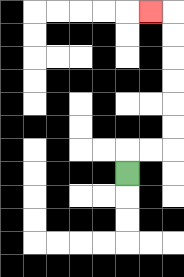{'start': '[5, 7]', 'end': '[6, 0]', 'path_directions': 'U,R,R,U,U,U,U,U,U,L', 'path_coordinates': '[[5, 7], [5, 6], [6, 6], [7, 6], [7, 5], [7, 4], [7, 3], [7, 2], [7, 1], [7, 0], [6, 0]]'}